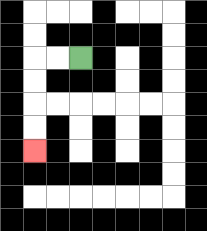{'start': '[3, 2]', 'end': '[1, 6]', 'path_directions': 'L,L,D,D,D,D', 'path_coordinates': '[[3, 2], [2, 2], [1, 2], [1, 3], [1, 4], [1, 5], [1, 6]]'}